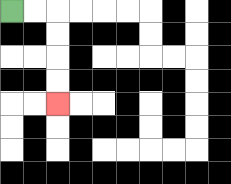{'start': '[0, 0]', 'end': '[2, 4]', 'path_directions': 'R,R,D,D,D,D', 'path_coordinates': '[[0, 0], [1, 0], [2, 0], [2, 1], [2, 2], [2, 3], [2, 4]]'}